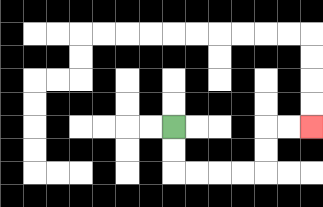{'start': '[7, 5]', 'end': '[13, 5]', 'path_directions': 'D,D,R,R,R,R,U,U,R,R', 'path_coordinates': '[[7, 5], [7, 6], [7, 7], [8, 7], [9, 7], [10, 7], [11, 7], [11, 6], [11, 5], [12, 5], [13, 5]]'}